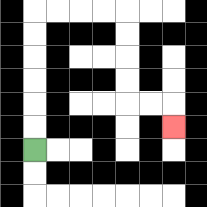{'start': '[1, 6]', 'end': '[7, 5]', 'path_directions': 'U,U,U,U,U,U,R,R,R,R,D,D,D,D,R,R,D', 'path_coordinates': '[[1, 6], [1, 5], [1, 4], [1, 3], [1, 2], [1, 1], [1, 0], [2, 0], [3, 0], [4, 0], [5, 0], [5, 1], [5, 2], [5, 3], [5, 4], [6, 4], [7, 4], [7, 5]]'}